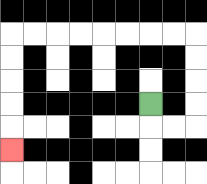{'start': '[6, 4]', 'end': '[0, 6]', 'path_directions': 'D,R,R,U,U,U,U,L,L,L,L,L,L,L,L,D,D,D,D,D', 'path_coordinates': '[[6, 4], [6, 5], [7, 5], [8, 5], [8, 4], [8, 3], [8, 2], [8, 1], [7, 1], [6, 1], [5, 1], [4, 1], [3, 1], [2, 1], [1, 1], [0, 1], [0, 2], [0, 3], [0, 4], [0, 5], [0, 6]]'}